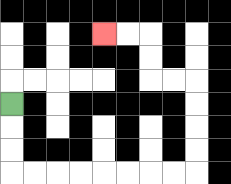{'start': '[0, 4]', 'end': '[4, 1]', 'path_directions': 'D,D,D,R,R,R,R,R,R,R,R,U,U,U,U,L,L,U,U,L,L', 'path_coordinates': '[[0, 4], [0, 5], [0, 6], [0, 7], [1, 7], [2, 7], [3, 7], [4, 7], [5, 7], [6, 7], [7, 7], [8, 7], [8, 6], [8, 5], [8, 4], [8, 3], [7, 3], [6, 3], [6, 2], [6, 1], [5, 1], [4, 1]]'}